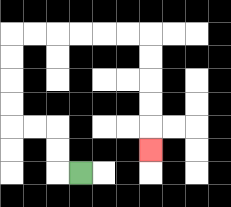{'start': '[3, 7]', 'end': '[6, 6]', 'path_directions': 'L,U,U,L,L,U,U,U,U,R,R,R,R,R,R,D,D,D,D,D', 'path_coordinates': '[[3, 7], [2, 7], [2, 6], [2, 5], [1, 5], [0, 5], [0, 4], [0, 3], [0, 2], [0, 1], [1, 1], [2, 1], [3, 1], [4, 1], [5, 1], [6, 1], [6, 2], [6, 3], [6, 4], [6, 5], [6, 6]]'}